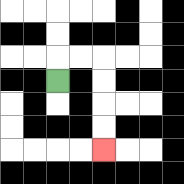{'start': '[2, 3]', 'end': '[4, 6]', 'path_directions': 'U,R,R,D,D,D,D', 'path_coordinates': '[[2, 3], [2, 2], [3, 2], [4, 2], [4, 3], [4, 4], [4, 5], [4, 6]]'}